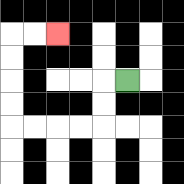{'start': '[5, 3]', 'end': '[2, 1]', 'path_directions': 'L,D,D,L,L,L,L,U,U,U,U,R,R', 'path_coordinates': '[[5, 3], [4, 3], [4, 4], [4, 5], [3, 5], [2, 5], [1, 5], [0, 5], [0, 4], [0, 3], [0, 2], [0, 1], [1, 1], [2, 1]]'}